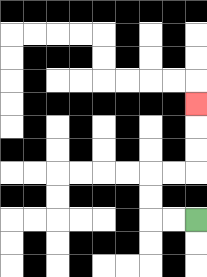{'start': '[8, 9]', 'end': '[8, 4]', 'path_directions': 'L,L,U,U,R,R,U,U,U', 'path_coordinates': '[[8, 9], [7, 9], [6, 9], [6, 8], [6, 7], [7, 7], [8, 7], [8, 6], [8, 5], [8, 4]]'}